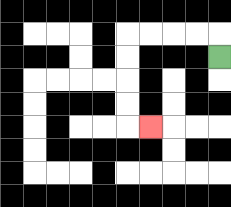{'start': '[9, 2]', 'end': '[6, 5]', 'path_directions': 'U,L,L,L,L,D,D,D,D,R', 'path_coordinates': '[[9, 2], [9, 1], [8, 1], [7, 1], [6, 1], [5, 1], [5, 2], [5, 3], [5, 4], [5, 5], [6, 5]]'}